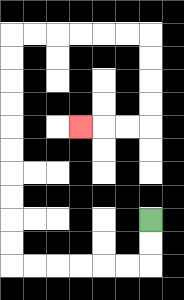{'start': '[6, 9]', 'end': '[3, 5]', 'path_directions': 'D,D,L,L,L,L,L,L,U,U,U,U,U,U,U,U,U,U,R,R,R,R,R,R,D,D,D,D,L,L,L', 'path_coordinates': '[[6, 9], [6, 10], [6, 11], [5, 11], [4, 11], [3, 11], [2, 11], [1, 11], [0, 11], [0, 10], [0, 9], [0, 8], [0, 7], [0, 6], [0, 5], [0, 4], [0, 3], [0, 2], [0, 1], [1, 1], [2, 1], [3, 1], [4, 1], [5, 1], [6, 1], [6, 2], [6, 3], [6, 4], [6, 5], [5, 5], [4, 5], [3, 5]]'}